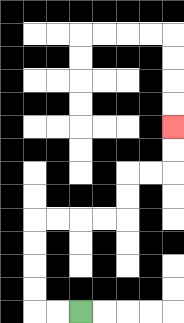{'start': '[3, 13]', 'end': '[7, 5]', 'path_directions': 'L,L,U,U,U,U,R,R,R,R,U,U,R,R,U,U', 'path_coordinates': '[[3, 13], [2, 13], [1, 13], [1, 12], [1, 11], [1, 10], [1, 9], [2, 9], [3, 9], [4, 9], [5, 9], [5, 8], [5, 7], [6, 7], [7, 7], [7, 6], [7, 5]]'}